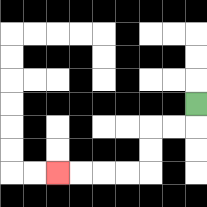{'start': '[8, 4]', 'end': '[2, 7]', 'path_directions': 'D,L,L,D,D,L,L,L,L', 'path_coordinates': '[[8, 4], [8, 5], [7, 5], [6, 5], [6, 6], [6, 7], [5, 7], [4, 7], [3, 7], [2, 7]]'}